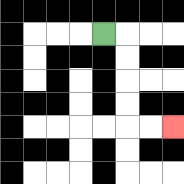{'start': '[4, 1]', 'end': '[7, 5]', 'path_directions': 'R,D,D,D,D,R,R', 'path_coordinates': '[[4, 1], [5, 1], [5, 2], [5, 3], [5, 4], [5, 5], [6, 5], [7, 5]]'}